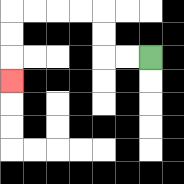{'start': '[6, 2]', 'end': '[0, 3]', 'path_directions': 'L,L,U,U,L,L,L,L,D,D,D', 'path_coordinates': '[[6, 2], [5, 2], [4, 2], [4, 1], [4, 0], [3, 0], [2, 0], [1, 0], [0, 0], [0, 1], [0, 2], [0, 3]]'}